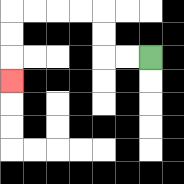{'start': '[6, 2]', 'end': '[0, 3]', 'path_directions': 'L,L,U,U,L,L,L,L,D,D,D', 'path_coordinates': '[[6, 2], [5, 2], [4, 2], [4, 1], [4, 0], [3, 0], [2, 0], [1, 0], [0, 0], [0, 1], [0, 2], [0, 3]]'}